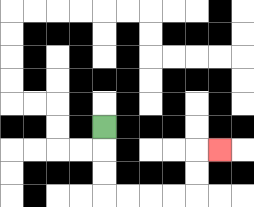{'start': '[4, 5]', 'end': '[9, 6]', 'path_directions': 'D,D,D,R,R,R,R,U,U,R', 'path_coordinates': '[[4, 5], [4, 6], [4, 7], [4, 8], [5, 8], [6, 8], [7, 8], [8, 8], [8, 7], [8, 6], [9, 6]]'}